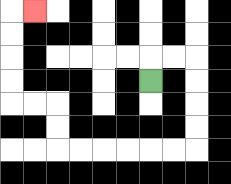{'start': '[6, 3]', 'end': '[1, 0]', 'path_directions': 'U,R,R,D,D,D,D,L,L,L,L,L,L,U,U,L,L,U,U,U,U,R', 'path_coordinates': '[[6, 3], [6, 2], [7, 2], [8, 2], [8, 3], [8, 4], [8, 5], [8, 6], [7, 6], [6, 6], [5, 6], [4, 6], [3, 6], [2, 6], [2, 5], [2, 4], [1, 4], [0, 4], [0, 3], [0, 2], [0, 1], [0, 0], [1, 0]]'}